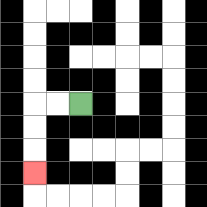{'start': '[3, 4]', 'end': '[1, 7]', 'path_directions': 'L,L,D,D,D', 'path_coordinates': '[[3, 4], [2, 4], [1, 4], [1, 5], [1, 6], [1, 7]]'}